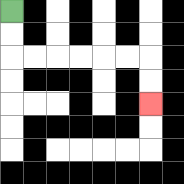{'start': '[0, 0]', 'end': '[6, 4]', 'path_directions': 'D,D,R,R,R,R,R,R,D,D', 'path_coordinates': '[[0, 0], [0, 1], [0, 2], [1, 2], [2, 2], [3, 2], [4, 2], [5, 2], [6, 2], [6, 3], [6, 4]]'}